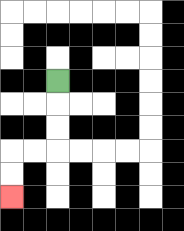{'start': '[2, 3]', 'end': '[0, 8]', 'path_directions': 'D,D,D,L,L,D,D', 'path_coordinates': '[[2, 3], [2, 4], [2, 5], [2, 6], [1, 6], [0, 6], [0, 7], [0, 8]]'}